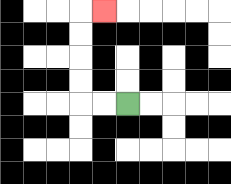{'start': '[5, 4]', 'end': '[4, 0]', 'path_directions': 'L,L,U,U,U,U,R', 'path_coordinates': '[[5, 4], [4, 4], [3, 4], [3, 3], [3, 2], [3, 1], [3, 0], [4, 0]]'}